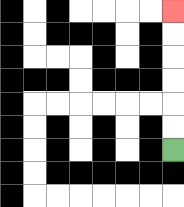{'start': '[7, 6]', 'end': '[7, 0]', 'path_directions': 'U,U,U,U,U,U', 'path_coordinates': '[[7, 6], [7, 5], [7, 4], [7, 3], [7, 2], [7, 1], [7, 0]]'}